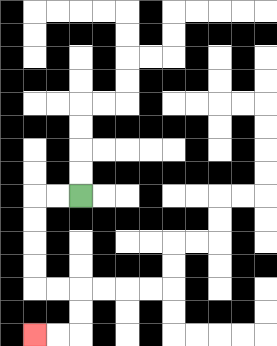{'start': '[3, 8]', 'end': '[1, 14]', 'path_directions': 'L,L,D,D,D,D,R,R,D,D,L,L', 'path_coordinates': '[[3, 8], [2, 8], [1, 8], [1, 9], [1, 10], [1, 11], [1, 12], [2, 12], [3, 12], [3, 13], [3, 14], [2, 14], [1, 14]]'}